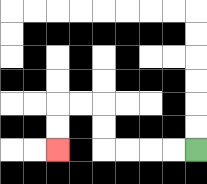{'start': '[8, 6]', 'end': '[2, 6]', 'path_directions': 'L,L,L,L,U,U,L,L,D,D', 'path_coordinates': '[[8, 6], [7, 6], [6, 6], [5, 6], [4, 6], [4, 5], [4, 4], [3, 4], [2, 4], [2, 5], [2, 6]]'}